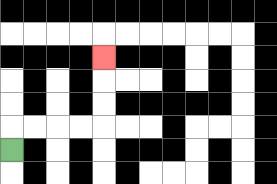{'start': '[0, 6]', 'end': '[4, 2]', 'path_directions': 'U,R,R,R,R,U,U,U', 'path_coordinates': '[[0, 6], [0, 5], [1, 5], [2, 5], [3, 5], [4, 5], [4, 4], [4, 3], [4, 2]]'}